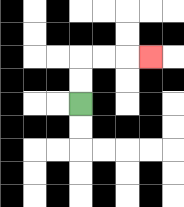{'start': '[3, 4]', 'end': '[6, 2]', 'path_directions': 'U,U,R,R,R', 'path_coordinates': '[[3, 4], [3, 3], [3, 2], [4, 2], [5, 2], [6, 2]]'}